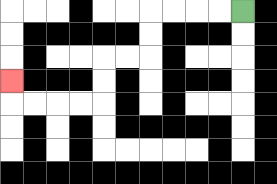{'start': '[10, 0]', 'end': '[0, 3]', 'path_directions': 'L,L,L,L,D,D,L,L,D,D,L,L,L,L,U', 'path_coordinates': '[[10, 0], [9, 0], [8, 0], [7, 0], [6, 0], [6, 1], [6, 2], [5, 2], [4, 2], [4, 3], [4, 4], [3, 4], [2, 4], [1, 4], [0, 4], [0, 3]]'}